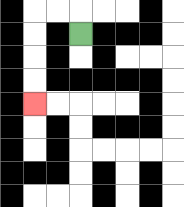{'start': '[3, 1]', 'end': '[1, 4]', 'path_directions': 'U,L,L,D,D,D,D', 'path_coordinates': '[[3, 1], [3, 0], [2, 0], [1, 0], [1, 1], [1, 2], [1, 3], [1, 4]]'}